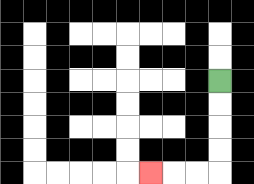{'start': '[9, 3]', 'end': '[6, 7]', 'path_directions': 'D,D,D,D,L,L,L', 'path_coordinates': '[[9, 3], [9, 4], [9, 5], [9, 6], [9, 7], [8, 7], [7, 7], [6, 7]]'}